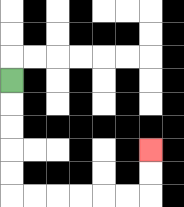{'start': '[0, 3]', 'end': '[6, 6]', 'path_directions': 'D,D,D,D,D,R,R,R,R,R,R,U,U', 'path_coordinates': '[[0, 3], [0, 4], [0, 5], [0, 6], [0, 7], [0, 8], [1, 8], [2, 8], [3, 8], [4, 8], [5, 8], [6, 8], [6, 7], [6, 6]]'}